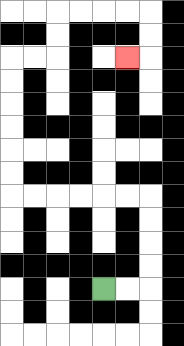{'start': '[4, 12]', 'end': '[5, 2]', 'path_directions': 'R,R,U,U,U,U,L,L,L,L,L,L,U,U,U,U,U,U,R,R,U,U,R,R,R,R,D,D,L', 'path_coordinates': '[[4, 12], [5, 12], [6, 12], [6, 11], [6, 10], [6, 9], [6, 8], [5, 8], [4, 8], [3, 8], [2, 8], [1, 8], [0, 8], [0, 7], [0, 6], [0, 5], [0, 4], [0, 3], [0, 2], [1, 2], [2, 2], [2, 1], [2, 0], [3, 0], [4, 0], [5, 0], [6, 0], [6, 1], [6, 2], [5, 2]]'}